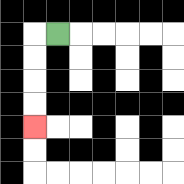{'start': '[2, 1]', 'end': '[1, 5]', 'path_directions': 'L,D,D,D,D', 'path_coordinates': '[[2, 1], [1, 1], [1, 2], [1, 3], [1, 4], [1, 5]]'}